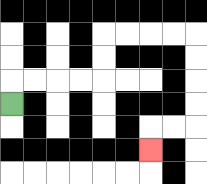{'start': '[0, 4]', 'end': '[6, 6]', 'path_directions': 'U,R,R,R,R,U,U,R,R,R,R,D,D,D,D,L,L,D', 'path_coordinates': '[[0, 4], [0, 3], [1, 3], [2, 3], [3, 3], [4, 3], [4, 2], [4, 1], [5, 1], [6, 1], [7, 1], [8, 1], [8, 2], [8, 3], [8, 4], [8, 5], [7, 5], [6, 5], [6, 6]]'}